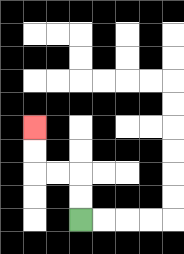{'start': '[3, 9]', 'end': '[1, 5]', 'path_directions': 'U,U,L,L,U,U', 'path_coordinates': '[[3, 9], [3, 8], [3, 7], [2, 7], [1, 7], [1, 6], [1, 5]]'}